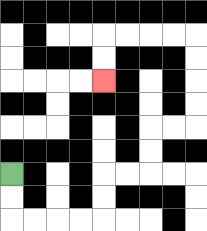{'start': '[0, 7]', 'end': '[4, 3]', 'path_directions': 'D,D,R,R,R,R,U,U,R,R,U,U,R,R,U,U,U,U,L,L,L,L,D,D', 'path_coordinates': '[[0, 7], [0, 8], [0, 9], [1, 9], [2, 9], [3, 9], [4, 9], [4, 8], [4, 7], [5, 7], [6, 7], [6, 6], [6, 5], [7, 5], [8, 5], [8, 4], [8, 3], [8, 2], [8, 1], [7, 1], [6, 1], [5, 1], [4, 1], [4, 2], [4, 3]]'}